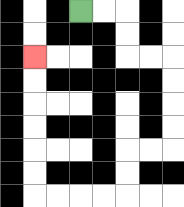{'start': '[3, 0]', 'end': '[1, 2]', 'path_directions': 'R,R,D,D,R,R,D,D,D,D,L,L,D,D,L,L,L,L,U,U,U,U,U,U', 'path_coordinates': '[[3, 0], [4, 0], [5, 0], [5, 1], [5, 2], [6, 2], [7, 2], [7, 3], [7, 4], [7, 5], [7, 6], [6, 6], [5, 6], [5, 7], [5, 8], [4, 8], [3, 8], [2, 8], [1, 8], [1, 7], [1, 6], [1, 5], [1, 4], [1, 3], [1, 2]]'}